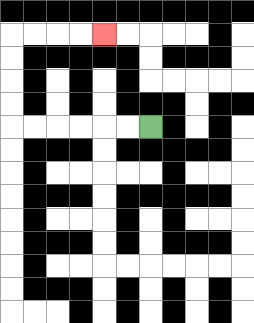{'start': '[6, 5]', 'end': '[4, 1]', 'path_directions': 'L,L,L,L,L,L,U,U,U,U,R,R,R,R', 'path_coordinates': '[[6, 5], [5, 5], [4, 5], [3, 5], [2, 5], [1, 5], [0, 5], [0, 4], [0, 3], [0, 2], [0, 1], [1, 1], [2, 1], [3, 1], [4, 1]]'}